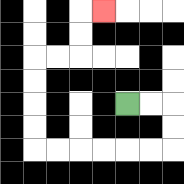{'start': '[5, 4]', 'end': '[4, 0]', 'path_directions': 'R,R,D,D,L,L,L,L,L,L,U,U,U,U,R,R,U,U,R', 'path_coordinates': '[[5, 4], [6, 4], [7, 4], [7, 5], [7, 6], [6, 6], [5, 6], [4, 6], [3, 6], [2, 6], [1, 6], [1, 5], [1, 4], [1, 3], [1, 2], [2, 2], [3, 2], [3, 1], [3, 0], [4, 0]]'}